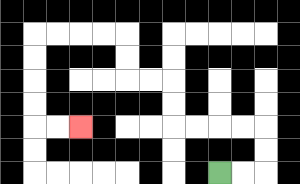{'start': '[9, 7]', 'end': '[3, 5]', 'path_directions': 'R,R,U,U,L,L,L,L,U,U,L,L,U,U,L,L,L,L,D,D,D,D,R,R', 'path_coordinates': '[[9, 7], [10, 7], [11, 7], [11, 6], [11, 5], [10, 5], [9, 5], [8, 5], [7, 5], [7, 4], [7, 3], [6, 3], [5, 3], [5, 2], [5, 1], [4, 1], [3, 1], [2, 1], [1, 1], [1, 2], [1, 3], [1, 4], [1, 5], [2, 5], [3, 5]]'}